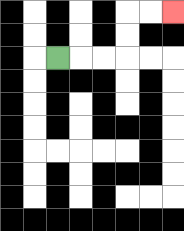{'start': '[2, 2]', 'end': '[7, 0]', 'path_directions': 'R,R,R,U,U,R,R', 'path_coordinates': '[[2, 2], [3, 2], [4, 2], [5, 2], [5, 1], [5, 0], [6, 0], [7, 0]]'}